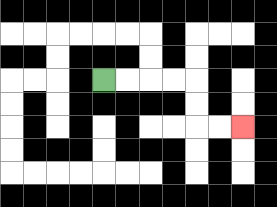{'start': '[4, 3]', 'end': '[10, 5]', 'path_directions': 'R,R,R,R,D,D,R,R', 'path_coordinates': '[[4, 3], [5, 3], [6, 3], [7, 3], [8, 3], [8, 4], [8, 5], [9, 5], [10, 5]]'}